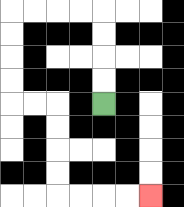{'start': '[4, 4]', 'end': '[6, 8]', 'path_directions': 'U,U,U,U,L,L,L,L,D,D,D,D,R,R,D,D,D,D,R,R,R,R', 'path_coordinates': '[[4, 4], [4, 3], [4, 2], [4, 1], [4, 0], [3, 0], [2, 0], [1, 0], [0, 0], [0, 1], [0, 2], [0, 3], [0, 4], [1, 4], [2, 4], [2, 5], [2, 6], [2, 7], [2, 8], [3, 8], [4, 8], [5, 8], [6, 8]]'}